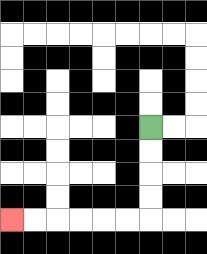{'start': '[6, 5]', 'end': '[0, 9]', 'path_directions': 'D,D,D,D,L,L,L,L,L,L', 'path_coordinates': '[[6, 5], [6, 6], [6, 7], [6, 8], [6, 9], [5, 9], [4, 9], [3, 9], [2, 9], [1, 9], [0, 9]]'}